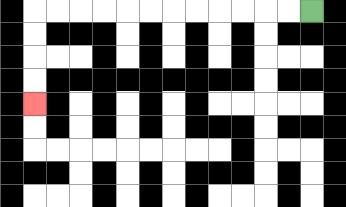{'start': '[13, 0]', 'end': '[1, 4]', 'path_directions': 'L,L,L,L,L,L,L,L,L,L,L,L,D,D,D,D', 'path_coordinates': '[[13, 0], [12, 0], [11, 0], [10, 0], [9, 0], [8, 0], [7, 0], [6, 0], [5, 0], [4, 0], [3, 0], [2, 0], [1, 0], [1, 1], [1, 2], [1, 3], [1, 4]]'}